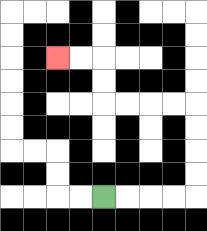{'start': '[4, 8]', 'end': '[2, 2]', 'path_directions': 'R,R,R,R,U,U,U,U,L,L,L,L,U,U,L,L', 'path_coordinates': '[[4, 8], [5, 8], [6, 8], [7, 8], [8, 8], [8, 7], [8, 6], [8, 5], [8, 4], [7, 4], [6, 4], [5, 4], [4, 4], [4, 3], [4, 2], [3, 2], [2, 2]]'}